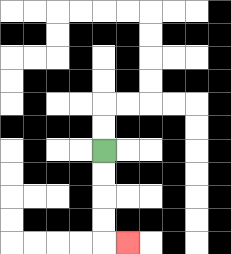{'start': '[4, 6]', 'end': '[5, 10]', 'path_directions': 'D,D,D,D,R', 'path_coordinates': '[[4, 6], [4, 7], [4, 8], [4, 9], [4, 10], [5, 10]]'}